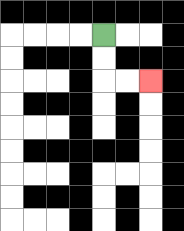{'start': '[4, 1]', 'end': '[6, 3]', 'path_directions': 'D,D,R,R', 'path_coordinates': '[[4, 1], [4, 2], [4, 3], [5, 3], [6, 3]]'}